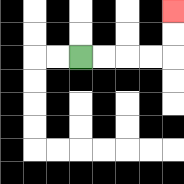{'start': '[3, 2]', 'end': '[7, 0]', 'path_directions': 'R,R,R,R,U,U', 'path_coordinates': '[[3, 2], [4, 2], [5, 2], [6, 2], [7, 2], [7, 1], [7, 0]]'}